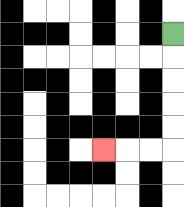{'start': '[7, 1]', 'end': '[4, 6]', 'path_directions': 'D,D,D,D,D,L,L,L', 'path_coordinates': '[[7, 1], [7, 2], [7, 3], [7, 4], [7, 5], [7, 6], [6, 6], [5, 6], [4, 6]]'}